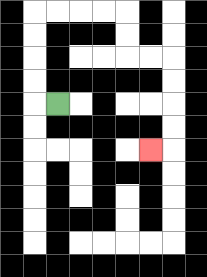{'start': '[2, 4]', 'end': '[6, 6]', 'path_directions': 'L,U,U,U,U,R,R,R,R,D,D,R,R,D,D,D,D,L', 'path_coordinates': '[[2, 4], [1, 4], [1, 3], [1, 2], [1, 1], [1, 0], [2, 0], [3, 0], [4, 0], [5, 0], [5, 1], [5, 2], [6, 2], [7, 2], [7, 3], [7, 4], [7, 5], [7, 6], [6, 6]]'}